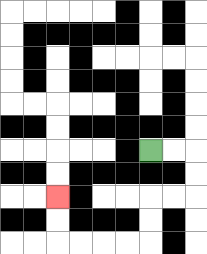{'start': '[6, 6]', 'end': '[2, 8]', 'path_directions': 'R,R,D,D,L,L,D,D,L,L,L,L,U,U', 'path_coordinates': '[[6, 6], [7, 6], [8, 6], [8, 7], [8, 8], [7, 8], [6, 8], [6, 9], [6, 10], [5, 10], [4, 10], [3, 10], [2, 10], [2, 9], [2, 8]]'}